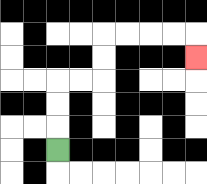{'start': '[2, 6]', 'end': '[8, 2]', 'path_directions': 'U,U,U,R,R,U,U,R,R,R,R,D', 'path_coordinates': '[[2, 6], [2, 5], [2, 4], [2, 3], [3, 3], [4, 3], [4, 2], [4, 1], [5, 1], [6, 1], [7, 1], [8, 1], [8, 2]]'}